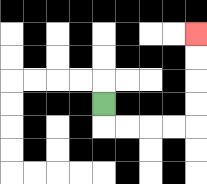{'start': '[4, 4]', 'end': '[8, 1]', 'path_directions': 'D,R,R,R,R,U,U,U,U', 'path_coordinates': '[[4, 4], [4, 5], [5, 5], [6, 5], [7, 5], [8, 5], [8, 4], [8, 3], [8, 2], [8, 1]]'}